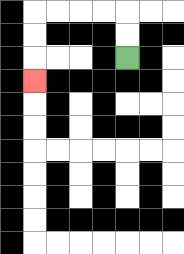{'start': '[5, 2]', 'end': '[1, 3]', 'path_directions': 'U,U,L,L,L,L,D,D,D', 'path_coordinates': '[[5, 2], [5, 1], [5, 0], [4, 0], [3, 0], [2, 0], [1, 0], [1, 1], [1, 2], [1, 3]]'}